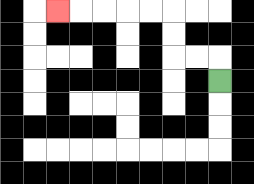{'start': '[9, 3]', 'end': '[2, 0]', 'path_directions': 'U,L,L,U,U,L,L,L,L,L', 'path_coordinates': '[[9, 3], [9, 2], [8, 2], [7, 2], [7, 1], [7, 0], [6, 0], [5, 0], [4, 0], [3, 0], [2, 0]]'}